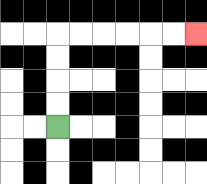{'start': '[2, 5]', 'end': '[8, 1]', 'path_directions': 'U,U,U,U,R,R,R,R,R,R', 'path_coordinates': '[[2, 5], [2, 4], [2, 3], [2, 2], [2, 1], [3, 1], [4, 1], [5, 1], [6, 1], [7, 1], [8, 1]]'}